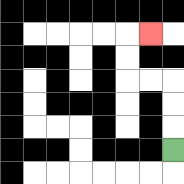{'start': '[7, 6]', 'end': '[6, 1]', 'path_directions': 'U,U,U,L,L,U,U,R', 'path_coordinates': '[[7, 6], [7, 5], [7, 4], [7, 3], [6, 3], [5, 3], [5, 2], [5, 1], [6, 1]]'}